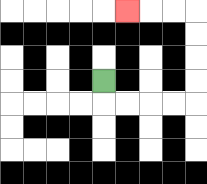{'start': '[4, 3]', 'end': '[5, 0]', 'path_directions': 'D,R,R,R,R,U,U,U,U,L,L,L', 'path_coordinates': '[[4, 3], [4, 4], [5, 4], [6, 4], [7, 4], [8, 4], [8, 3], [8, 2], [8, 1], [8, 0], [7, 0], [6, 0], [5, 0]]'}